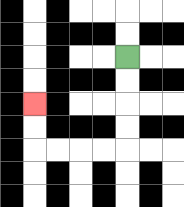{'start': '[5, 2]', 'end': '[1, 4]', 'path_directions': 'D,D,D,D,L,L,L,L,U,U', 'path_coordinates': '[[5, 2], [5, 3], [5, 4], [5, 5], [5, 6], [4, 6], [3, 6], [2, 6], [1, 6], [1, 5], [1, 4]]'}